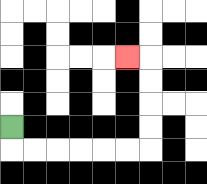{'start': '[0, 5]', 'end': '[5, 2]', 'path_directions': 'D,R,R,R,R,R,R,U,U,U,U,L', 'path_coordinates': '[[0, 5], [0, 6], [1, 6], [2, 6], [3, 6], [4, 6], [5, 6], [6, 6], [6, 5], [6, 4], [6, 3], [6, 2], [5, 2]]'}